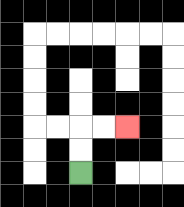{'start': '[3, 7]', 'end': '[5, 5]', 'path_directions': 'U,U,R,R', 'path_coordinates': '[[3, 7], [3, 6], [3, 5], [4, 5], [5, 5]]'}